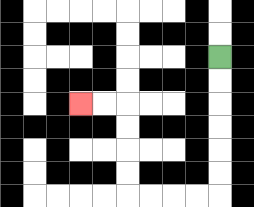{'start': '[9, 2]', 'end': '[3, 4]', 'path_directions': 'D,D,D,D,D,D,L,L,L,L,U,U,U,U,L,L', 'path_coordinates': '[[9, 2], [9, 3], [9, 4], [9, 5], [9, 6], [9, 7], [9, 8], [8, 8], [7, 8], [6, 8], [5, 8], [5, 7], [5, 6], [5, 5], [5, 4], [4, 4], [3, 4]]'}